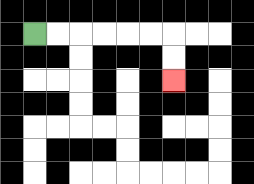{'start': '[1, 1]', 'end': '[7, 3]', 'path_directions': 'R,R,R,R,R,R,D,D', 'path_coordinates': '[[1, 1], [2, 1], [3, 1], [4, 1], [5, 1], [6, 1], [7, 1], [7, 2], [7, 3]]'}